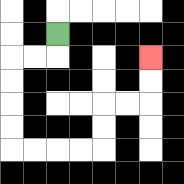{'start': '[2, 1]', 'end': '[6, 2]', 'path_directions': 'D,L,L,D,D,D,D,R,R,R,R,U,U,R,R,U,U', 'path_coordinates': '[[2, 1], [2, 2], [1, 2], [0, 2], [0, 3], [0, 4], [0, 5], [0, 6], [1, 6], [2, 6], [3, 6], [4, 6], [4, 5], [4, 4], [5, 4], [6, 4], [6, 3], [6, 2]]'}